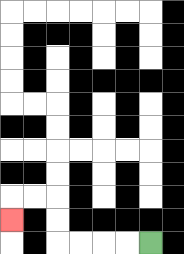{'start': '[6, 10]', 'end': '[0, 9]', 'path_directions': 'L,L,L,L,U,U,L,L,D', 'path_coordinates': '[[6, 10], [5, 10], [4, 10], [3, 10], [2, 10], [2, 9], [2, 8], [1, 8], [0, 8], [0, 9]]'}